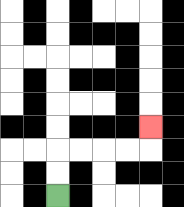{'start': '[2, 8]', 'end': '[6, 5]', 'path_directions': 'U,U,R,R,R,R,U', 'path_coordinates': '[[2, 8], [2, 7], [2, 6], [3, 6], [4, 6], [5, 6], [6, 6], [6, 5]]'}